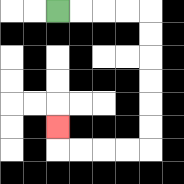{'start': '[2, 0]', 'end': '[2, 5]', 'path_directions': 'R,R,R,R,D,D,D,D,D,D,L,L,L,L,U', 'path_coordinates': '[[2, 0], [3, 0], [4, 0], [5, 0], [6, 0], [6, 1], [6, 2], [6, 3], [6, 4], [6, 5], [6, 6], [5, 6], [4, 6], [3, 6], [2, 6], [2, 5]]'}